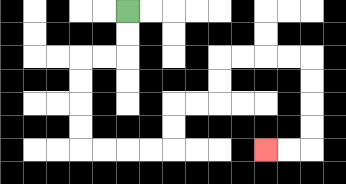{'start': '[5, 0]', 'end': '[11, 6]', 'path_directions': 'D,D,L,L,D,D,D,D,R,R,R,R,U,U,R,R,U,U,R,R,R,R,D,D,D,D,L,L', 'path_coordinates': '[[5, 0], [5, 1], [5, 2], [4, 2], [3, 2], [3, 3], [3, 4], [3, 5], [3, 6], [4, 6], [5, 6], [6, 6], [7, 6], [7, 5], [7, 4], [8, 4], [9, 4], [9, 3], [9, 2], [10, 2], [11, 2], [12, 2], [13, 2], [13, 3], [13, 4], [13, 5], [13, 6], [12, 6], [11, 6]]'}